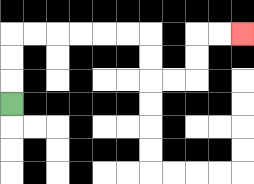{'start': '[0, 4]', 'end': '[10, 1]', 'path_directions': 'U,U,U,R,R,R,R,R,R,D,D,R,R,U,U,R,R', 'path_coordinates': '[[0, 4], [0, 3], [0, 2], [0, 1], [1, 1], [2, 1], [3, 1], [4, 1], [5, 1], [6, 1], [6, 2], [6, 3], [7, 3], [8, 3], [8, 2], [8, 1], [9, 1], [10, 1]]'}